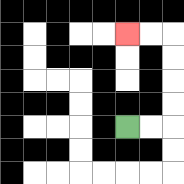{'start': '[5, 5]', 'end': '[5, 1]', 'path_directions': 'R,R,U,U,U,U,L,L', 'path_coordinates': '[[5, 5], [6, 5], [7, 5], [7, 4], [7, 3], [7, 2], [7, 1], [6, 1], [5, 1]]'}